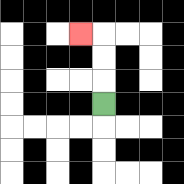{'start': '[4, 4]', 'end': '[3, 1]', 'path_directions': 'U,U,U,L', 'path_coordinates': '[[4, 4], [4, 3], [4, 2], [4, 1], [3, 1]]'}